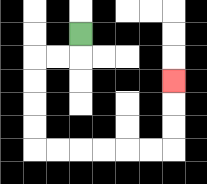{'start': '[3, 1]', 'end': '[7, 3]', 'path_directions': 'D,L,L,D,D,D,D,R,R,R,R,R,R,U,U,U', 'path_coordinates': '[[3, 1], [3, 2], [2, 2], [1, 2], [1, 3], [1, 4], [1, 5], [1, 6], [2, 6], [3, 6], [4, 6], [5, 6], [6, 6], [7, 6], [7, 5], [7, 4], [7, 3]]'}